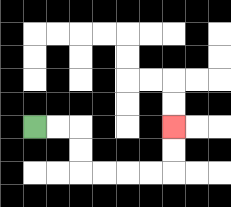{'start': '[1, 5]', 'end': '[7, 5]', 'path_directions': 'R,R,D,D,R,R,R,R,U,U', 'path_coordinates': '[[1, 5], [2, 5], [3, 5], [3, 6], [3, 7], [4, 7], [5, 7], [6, 7], [7, 7], [7, 6], [7, 5]]'}